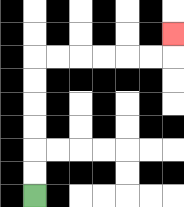{'start': '[1, 8]', 'end': '[7, 1]', 'path_directions': 'U,U,U,U,U,U,R,R,R,R,R,R,U', 'path_coordinates': '[[1, 8], [1, 7], [1, 6], [1, 5], [1, 4], [1, 3], [1, 2], [2, 2], [3, 2], [4, 2], [5, 2], [6, 2], [7, 2], [7, 1]]'}